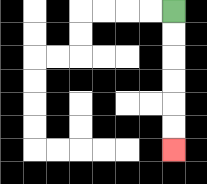{'start': '[7, 0]', 'end': '[7, 6]', 'path_directions': 'D,D,D,D,D,D', 'path_coordinates': '[[7, 0], [7, 1], [7, 2], [7, 3], [7, 4], [7, 5], [7, 6]]'}